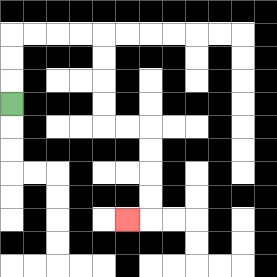{'start': '[0, 4]', 'end': '[5, 9]', 'path_directions': 'U,U,U,R,R,R,R,D,D,D,D,R,R,D,D,D,D,L', 'path_coordinates': '[[0, 4], [0, 3], [0, 2], [0, 1], [1, 1], [2, 1], [3, 1], [4, 1], [4, 2], [4, 3], [4, 4], [4, 5], [5, 5], [6, 5], [6, 6], [6, 7], [6, 8], [6, 9], [5, 9]]'}